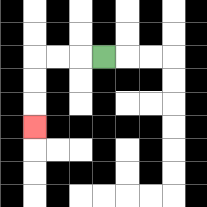{'start': '[4, 2]', 'end': '[1, 5]', 'path_directions': 'L,L,L,D,D,D', 'path_coordinates': '[[4, 2], [3, 2], [2, 2], [1, 2], [1, 3], [1, 4], [1, 5]]'}